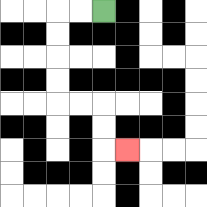{'start': '[4, 0]', 'end': '[5, 6]', 'path_directions': 'L,L,D,D,D,D,R,R,D,D,R', 'path_coordinates': '[[4, 0], [3, 0], [2, 0], [2, 1], [2, 2], [2, 3], [2, 4], [3, 4], [4, 4], [4, 5], [4, 6], [5, 6]]'}